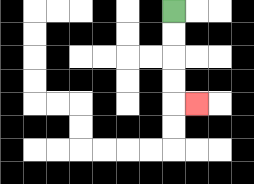{'start': '[7, 0]', 'end': '[8, 4]', 'path_directions': 'D,D,D,D,R', 'path_coordinates': '[[7, 0], [7, 1], [7, 2], [7, 3], [7, 4], [8, 4]]'}